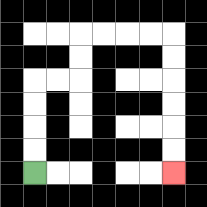{'start': '[1, 7]', 'end': '[7, 7]', 'path_directions': 'U,U,U,U,R,R,U,U,R,R,R,R,D,D,D,D,D,D', 'path_coordinates': '[[1, 7], [1, 6], [1, 5], [1, 4], [1, 3], [2, 3], [3, 3], [3, 2], [3, 1], [4, 1], [5, 1], [6, 1], [7, 1], [7, 2], [7, 3], [7, 4], [7, 5], [7, 6], [7, 7]]'}